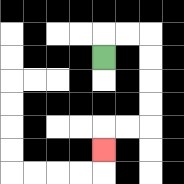{'start': '[4, 2]', 'end': '[4, 6]', 'path_directions': 'U,R,R,D,D,D,D,L,L,D', 'path_coordinates': '[[4, 2], [4, 1], [5, 1], [6, 1], [6, 2], [6, 3], [6, 4], [6, 5], [5, 5], [4, 5], [4, 6]]'}